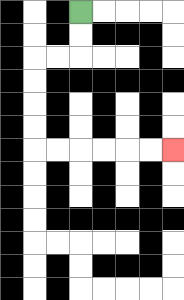{'start': '[3, 0]', 'end': '[7, 6]', 'path_directions': 'D,D,L,L,D,D,D,D,R,R,R,R,R,R', 'path_coordinates': '[[3, 0], [3, 1], [3, 2], [2, 2], [1, 2], [1, 3], [1, 4], [1, 5], [1, 6], [2, 6], [3, 6], [4, 6], [5, 6], [6, 6], [7, 6]]'}